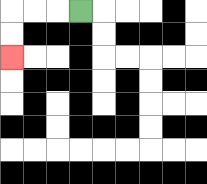{'start': '[3, 0]', 'end': '[0, 2]', 'path_directions': 'L,L,L,D,D', 'path_coordinates': '[[3, 0], [2, 0], [1, 0], [0, 0], [0, 1], [0, 2]]'}